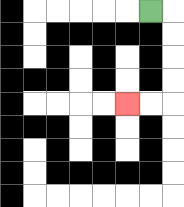{'start': '[6, 0]', 'end': '[5, 4]', 'path_directions': 'R,D,D,D,D,L,L', 'path_coordinates': '[[6, 0], [7, 0], [7, 1], [7, 2], [7, 3], [7, 4], [6, 4], [5, 4]]'}